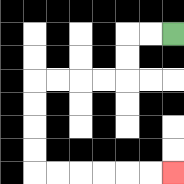{'start': '[7, 1]', 'end': '[7, 7]', 'path_directions': 'L,L,D,D,L,L,L,L,D,D,D,D,R,R,R,R,R,R', 'path_coordinates': '[[7, 1], [6, 1], [5, 1], [5, 2], [5, 3], [4, 3], [3, 3], [2, 3], [1, 3], [1, 4], [1, 5], [1, 6], [1, 7], [2, 7], [3, 7], [4, 7], [5, 7], [6, 7], [7, 7]]'}